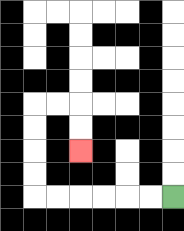{'start': '[7, 8]', 'end': '[3, 6]', 'path_directions': 'L,L,L,L,L,L,U,U,U,U,R,R,D,D', 'path_coordinates': '[[7, 8], [6, 8], [5, 8], [4, 8], [3, 8], [2, 8], [1, 8], [1, 7], [1, 6], [1, 5], [1, 4], [2, 4], [3, 4], [3, 5], [3, 6]]'}